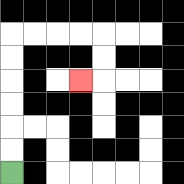{'start': '[0, 7]', 'end': '[3, 3]', 'path_directions': 'U,U,U,U,U,U,R,R,R,R,D,D,L', 'path_coordinates': '[[0, 7], [0, 6], [0, 5], [0, 4], [0, 3], [0, 2], [0, 1], [1, 1], [2, 1], [3, 1], [4, 1], [4, 2], [4, 3], [3, 3]]'}